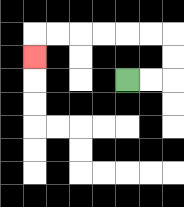{'start': '[5, 3]', 'end': '[1, 2]', 'path_directions': 'R,R,U,U,L,L,L,L,L,L,D', 'path_coordinates': '[[5, 3], [6, 3], [7, 3], [7, 2], [7, 1], [6, 1], [5, 1], [4, 1], [3, 1], [2, 1], [1, 1], [1, 2]]'}